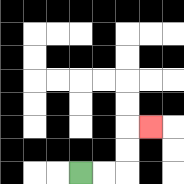{'start': '[3, 7]', 'end': '[6, 5]', 'path_directions': 'R,R,U,U,R', 'path_coordinates': '[[3, 7], [4, 7], [5, 7], [5, 6], [5, 5], [6, 5]]'}